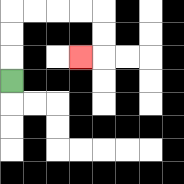{'start': '[0, 3]', 'end': '[3, 2]', 'path_directions': 'U,U,U,R,R,R,R,D,D,L', 'path_coordinates': '[[0, 3], [0, 2], [0, 1], [0, 0], [1, 0], [2, 0], [3, 0], [4, 0], [4, 1], [4, 2], [3, 2]]'}